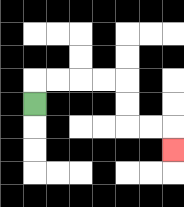{'start': '[1, 4]', 'end': '[7, 6]', 'path_directions': 'U,R,R,R,R,D,D,R,R,D', 'path_coordinates': '[[1, 4], [1, 3], [2, 3], [3, 3], [4, 3], [5, 3], [5, 4], [5, 5], [6, 5], [7, 5], [7, 6]]'}